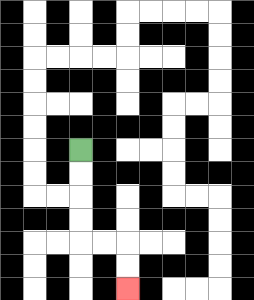{'start': '[3, 6]', 'end': '[5, 12]', 'path_directions': 'D,D,D,D,R,R,D,D', 'path_coordinates': '[[3, 6], [3, 7], [3, 8], [3, 9], [3, 10], [4, 10], [5, 10], [5, 11], [5, 12]]'}